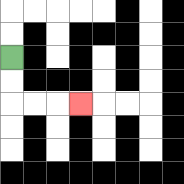{'start': '[0, 2]', 'end': '[3, 4]', 'path_directions': 'D,D,R,R,R', 'path_coordinates': '[[0, 2], [0, 3], [0, 4], [1, 4], [2, 4], [3, 4]]'}